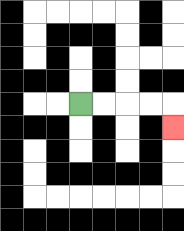{'start': '[3, 4]', 'end': '[7, 5]', 'path_directions': 'R,R,R,R,D', 'path_coordinates': '[[3, 4], [4, 4], [5, 4], [6, 4], [7, 4], [7, 5]]'}